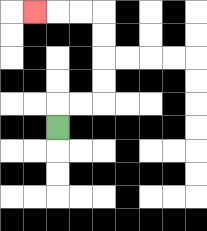{'start': '[2, 5]', 'end': '[1, 0]', 'path_directions': 'U,R,R,U,U,U,U,L,L,L', 'path_coordinates': '[[2, 5], [2, 4], [3, 4], [4, 4], [4, 3], [4, 2], [4, 1], [4, 0], [3, 0], [2, 0], [1, 0]]'}